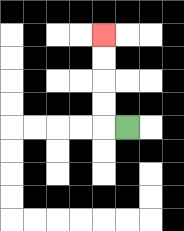{'start': '[5, 5]', 'end': '[4, 1]', 'path_directions': 'L,U,U,U,U', 'path_coordinates': '[[5, 5], [4, 5], [4, 4], [4, 3], [4, 2], [4, 1]]'}